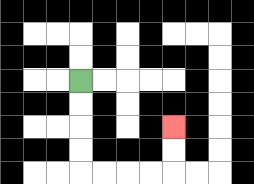{'start': '[3, 3]', 'end': '[7, 5]', 'path_directions': 'D,D,D,D,R,R,R,R,U,U', 'path_coordinates': '[[3, 3], [3, 4], [3, 5], [3, 6], [3, 7], [4, 7], [5, 7], [6, 7], [7, 7], [7, 6], [7, 5]]'}